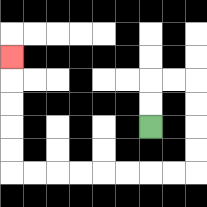{'start': '[6, 5]', 'end': '[0, 2]', 'path_directions': 'U,U,R,R,D,D,D,D,L,L,L,L,L,L,L,L,U,U,U,U,U', 'path_coordinates': '[[6, 5], [6, 4], [6, 3], [7, 3], [8, 3], [8, 4], [8, 5], [8, 6], [8, 7], [7, 7], [6, 7], [5, 7], [4, 7], [3, 7], [2, 7], [1, 7], [0, 7], [0, 6], [0, 5], [0, 4], [0, 3], [0, 2]]'}